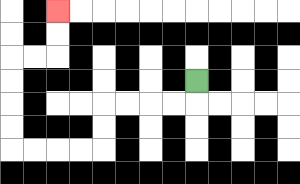{'start': '[8, 3]', 'end': '[2, 0]', 'path_directions': 'D,L,L,L,L,D,D,L,L,L,L,U,U,U,U,R,R,U,U', 'path_coordinates': '[[8, 3], [8, 4], [7, 4], [6, 4], [5, 4], [4, 4], [4, 5], [4, 6], [3, 6], [2, 6], [1, 6], [0, 6], [0, 5], [0, 4], [0, 3], [0, 2], [1, 2], [2, 2], [2, 1], [2, 0]]'}